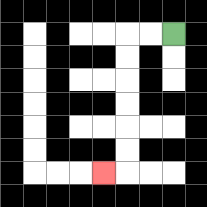{'start': '[7, 1]', 'end': '[4, 7]', 'path_directions': 'L,L,D,D,D,D,D,D,L', 'path_coordinates': '[[7, 1], [6, 1], [5, 1], [5, 2], [5, 3], [5, 4], [5, 5], [5, 6], [5, 7], [4, 7]]'}